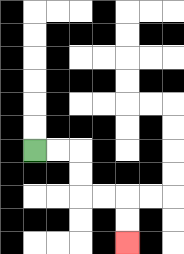{'start': '[1, 6]', 'end': '[5, 10]', 'path_directions': 'R,R,D,D,R,R,D,D', 'path_coordinates': '[[1, 6], [2, 6], [3, 6], [3, 7], [3, 8], [4, 8], [5, 8], [5, 9], [5, 10]]'}